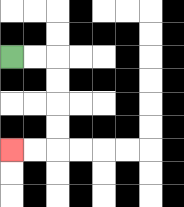{'start': '[0, 2]', 'end': '[0, 6]', 'path_directions': 'R,R,D,D,D,D,L,L', 'path_coordinates': '[[0, 2], [1, 2], [2, 2], [2, 3], [2, 4], [2, 5], [2, 6], [1, 6], [0, 6]]'}